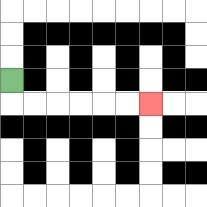{'start': '[0, 3]', 'end': '[6, 4]', 'path_directions': 'D,R,R,R,R,R,R', 'path_coordinates': '[[0, 3], [0, 4], [1, 4], [2, 4], [3, 4], [4, 4], [5, 4], [6, 4]]'}